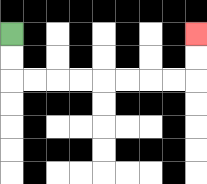{'start': '[0, 1]', 'end': '[8, 1]', 'path_directions': 'D,D,R,R,R,R,R,R,R,R,U,U', 'path_coordinates': '[[0, 1], [0, 2], [0, 3], [1, 3], [2, 3], [3, 3], [4, 3], [5, 3], [6, 3], [7, 3], [8, 3], [8, 2], [8, 1]]'}